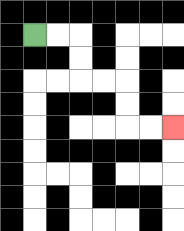{'start': '[1, 1]', 'end': '[7, 5]', 'path_directions': 'R,R,D,D,R,R,D,D,R,R', 'path_coordinates': '[[1, 1], [2, 1], [3, 1], [3, 2], [3, 3], [4, 3], [5, 3], [5, 4], [5, 5], [6, 5], [7, 5]]'}